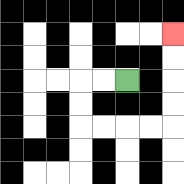{'start': '[5, 3]', 'end': '[7, 1]', 'path_directions': 'L,L,D,D,R,R,R,R,U,U,U,U', 'path_coordinates': '[[5, 3], [4, 3], [3, 3], [3, 4], [3, 5], [4, 5], [5, 5], [6, 5], [7, 5], [7, 4], [7, 3], [7, 2], [7, 1]]'}